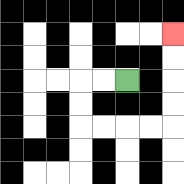{'start': '[5, 3]', 'end': '[7, 1]', 'path_directions': 'L,L,D,D,R,R,R,R,U,U,U,U', 'path_coordinates': '[[5, 3], [4, 3], [3, 3], [3, 4], [3, 5], [4, 5], [5, 5], [6, 5], [7, 5], [7, 4], [7, 3], [7, 2], [7, 1]]'}